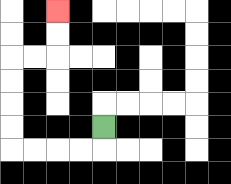{'start': '[4, 5]', 'end': '[2, 0]', 'path_directions': 'D,L,L,L,L,U,U,U,U,R,R,U,U', 'path_coordinates': '[[4, 5], [4, 6], [3, 6], [2, 6], [1, 6], [0, 6], [0, 5], [0, 4], [0, 3], [0, 2], [1, 2], [2, 2], [2, 1], [2, 0]]'}